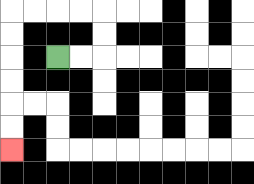{'start': '[2, 2]', 'end': '[0, 6]', 'path_directions': 'R,R,U,U,L,L,L,L,D,D,D,D,D,D', 'path_coordinates': '[[2, 2], [3, 2], [4, 2], [4, 1], [4, 0], [3, 0], [2, 0], [1, 0], [0, 0], [0, 1], [0, 2], [0, 3], [0, 4], [0, 5], [0, 6]]'}